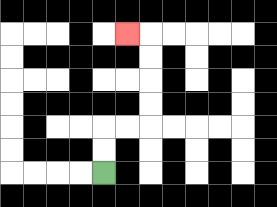{'start': '[4, 7]', 'end': '[5, 1]', 'path_directions': 'U,U,R,R,U,U,U,U,L', 'path_coordinates': '[[4, 7], [4, 6], [4, 5], [5, 5], [6, 5], [6, 4], [6, 3], [6, 2], [6, 1], [5, 1]]'}